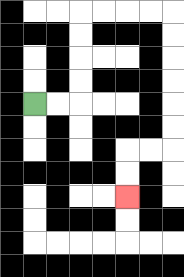{'start': '[1, 4]', 'end': '[5, 8]', 'path_directions': 'R,R,U,U,U,U,R,R,R,R,D,D,D,D,D,D,L,L,D,D', 'path_coordinates': '[[1, 4], [2, 4], [3, 4], [3, 3], [3, 2], [3, 1], [3, 0], [4, 0], [5, 0], [6, 0], [7, 0], [7, 1], [7, 2], [7, 3], [7, 4], [7, 5], [7, 6], [6, 6], [5, 6], [5, 7], [5, 8]]'}